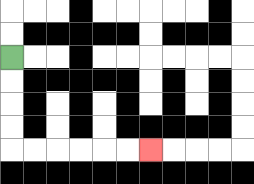{'start': '[0, 2]', 'end': '[6, 6]', 'path_directions': 'D,D,D,D,R,R,R,R,R,R', 'path_coordinates': '[[0, 2], [0, 3], [0, 4], [0, 5], [0, 6], [1, 6], [2, 6], [3, 6], [4, 6], [5, 6], [6, 6]]'}